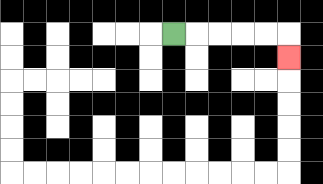{'start': '[7, 1]', 'end': '[12, 2]', 'path_directions': 'R,R,R,R,R,D', 'path_coordinates': '[[7, 1], [8, 1], [9, 1], [10, 1], [11, 1], [12, 1], [12, 2]]'}